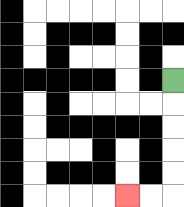{'start': '[7, 3]', 'end': '[5, 8]', 'path_directions': 'D,D,D,D,D,L,L', 'path_coordinates': '[[7, 3], [7, 4], [7, 5], [7, 6], [7, 7], [7, 8], [6, 8], [5, 8]]'}